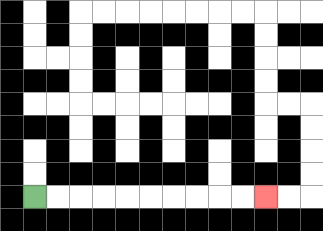{'start': '[1, 8]', 'end': '[11, 8]', 'path_directions': 'R,R,R,R,R,R,R,R,R,R', 'path_coordinates': '[[1, 8], [2, 8], [3, 8], [4, 8], [5, 8], [6, 8], [7, 8], [8, 8], [9, 8], [10, 8], [11, 8]]'}